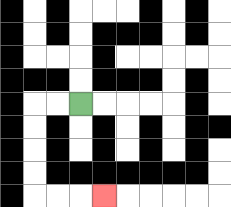{'start': '[3, 4]', 'end': '[4, 8]', 'path_directions': 'L,L,D,D,D,D,R,R,R', 'path_coordinates': '[[3, 4], [2, 4], [1, 4], [1, 5], [1, 6], [1, 7], [1, 8], [2, 8], [3, 8], [4, 8]]'}